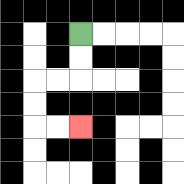{'start': '[3, 1]', 'end': '[3, 5]', 'path_directions': 'D,D,L,L,D,D,R,R', 'path_coordinates': '[[3, 1], [3, 2], [3, 3], [2, 3], [1, 3], [1, 4], [1, 5], [2, 5], [3, 5]]'}